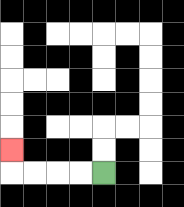{'start': '[4, 7]', 'end': '[0, 6]', 'path_directions': 'L,L,L,L,U', 'path_coordinates': '[[4, 7], [3, 7], [2, 7], [1, 7], [0, 7], [0, 6]]'}